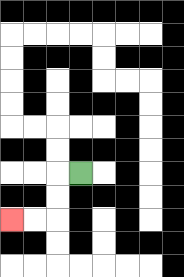{'start': '[3, 7]', 'end': '[0, 9]', 'path_directions': 'L,D,D,L,L', 'path_coordinates': '[[3, 7], [2, 7], [2, 8], [2, 9], [1, 9], [0, 9]]'}